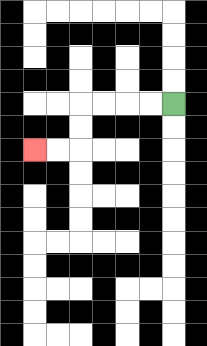{'start': '[7, 4]', 'end': '[1, 6]', 'path_directions': 'L,L,L,L,D,D,L,L', 'path_coordinates': '[[7, 4], [6, 4], [5, 4], [4, 4], [3, 4], [3, 5], [3, 6], [2, 6], [1, 6]]'}